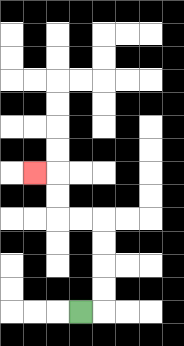{'start': '[3, 13]', 'end': '[1, 7]', 'path_directions': 'R,U,U,U,U,L,L,U,U,L', 'path_coordinates': '[[3, 13], [4, 13], [4, 12], [4, 11], [4, 10], [4, 9], [3, 9], [2, 9], [2, 8], [2, 7], [1, 7]]'}